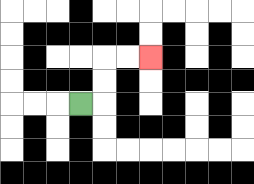{'start': '[3, 4]', 'end': '[6, 2]', 'path_directions': 'R,U,U,R,R', 'path_coordinates': '[[3, 4], [4, 4], [4, 3], [4, 2], [5, 2], [6, 2]]'}